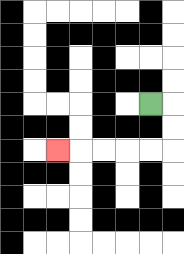{'start': '[6, 4]', 'end': '[2, 6]', 'path_directions': 'R,D,D,L,L,L,L,L', 'path_coordinates': '[[6, 4], [7, 4], [7, 5], [7, 6], [6, 6], [5, 6], [4, 6], [3, 6], [2, 6]]'}